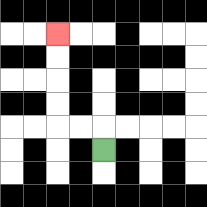{'start': '[4, 6]', 'end': '[2, 1]', 'path_directions': 'U,L,L,U,U,U,U', 'path_coordinates': '[[4, 6], [4, 5], [3, 5], [2, 5], [2, 4], [2, 3], [2, 2], [2, 1]]'}